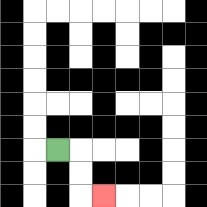{'start': '[2, 6]', 'end': '[4, 8]', 'path_directions': 'R,D,D,R', 'path_coordinates': '[[2, 6], [3, 6], [3, 7], [3, 8], [4, 8]]'}